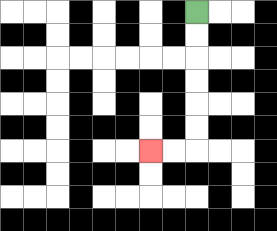{'start': '[8, 0]', 'end': '[6, 6]', 'path_directions': 'D,D,D,D,D,D,L,L', 'path_coordinates': '[[8, 0], [8, 1], [8, 2], [8, 3], [8, 4], [8, 5], [8, 6], [7, 6], [6, 6]]'}